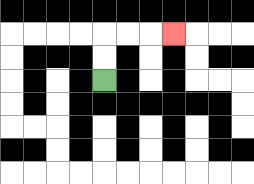{'start': '[4, 3]', 'end': '[7, 1]', 'path_directions': 'U,U,R,R,R', 'path_coordinates': '[[4, 3], [4, 2], [4, 1], [5, 1], [6, 1], [7, 1]]'}